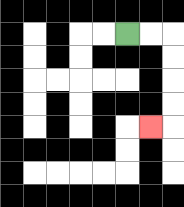{'start': '[5, 1]', 'end': '[6, 5]', 'path_directions': 'R,R,D,D,D,D,L', 'path_coordinates': '[[5, 1], [6, 1], [7, 1], [7, 2], [7, 3], [7, 4], [7, 5], [6, 5]]'}